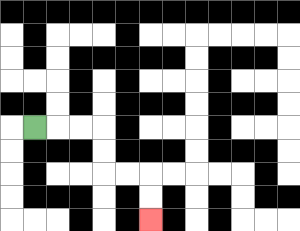{'start': '[1, 5]', 'end': '[6, 9]', 'path_directions': 'R,R,R,D,D,R,R,D,D', 'path_coordinates': '[[1, 5], [2, 5], [3, 5], [4, 5], [4, 6], [4, 7], [5, 7], [6, 7], [6, 8], [6, 9]]'}